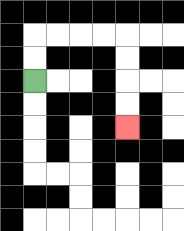{'start': '[1, 3]', 'end': '[5, 5]', 'path_directions': 'U,U,R,R,R,R,D,D,D,D', 'path_coordinates': '[[1, 3], [1, 2], [1, 1], [2, 1], [3, 1], [4, 1], [5, 1], [5, 2], [5, 3], [5, 4], [5, 5]]'}